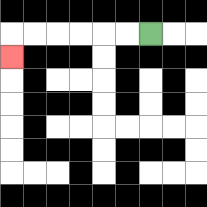{'start': '[6, 1]', 'end': '[0, 2]', 'path_directions': 'L,L,L,L,L,L,D', 'path_coordinates': '[[6, 1], [5, 1], [4, 1], [3, 1], [2, 1], [1, 1], [0, 1], [0, 2]]'}